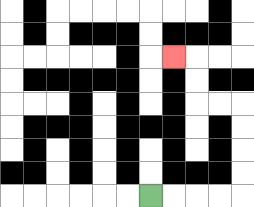{'start': '[6, 8]', 'end': '[7, 2]', 'path_directions': 'R,R,R,R,U,U,U,U,L,L,U,U,L', 'path_coordinates': '[[6, 8], [7, 8], [8, 8], [9, 8], [10, 8], [10, 7], [10, 6], [10, 5], [10, 4], [9, 4], [8, 4], [8, 3], [8, 2], [7, 2]]'}